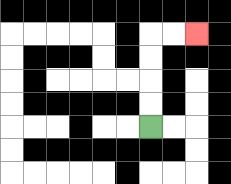{'start': '[6, 5]', 'end': '[8, 1]', 'path_directions': 'U,U,U,U,R,R', 'path_coordinates': '[[6, 5], [6, 4], [6, 3], [6, 2], [6, 1], [7, 1], [8, 1]]'}